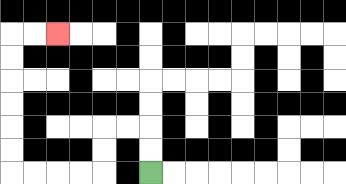{'start': '[6, 7]', 'end': '[2, 1]', 'path_directions': 'U,U,L,L,D,D,L,L,L,L,U,U,U,U,U,U,R,R', 'path_coordinates': '[[6, 7], [6, 6], [6, 5], [5, 5], [4, 5], [4, 6], [4, 7], [3, 7], [2, 7], [1, 7], [0, 7], [0, 6], [0, 5], [0, 4], [0, 3], [0, 2], [0, 1], [1, 1], [2, 1]]'}